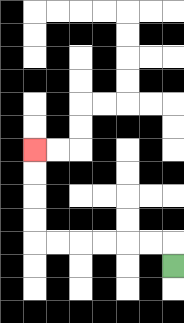{'start': '[7, 11]', 'end': '[1, 6]', 'path_directions': 'U,L,L,L,L,L,L,U,U,U,U', 'path_coordinates': '[[7, 11], [7, 10], [6, 10], [5, 10], [4, 10], [3, 10], [2, 10], [1, 10], [1, 9], [1, 8], [1, 7], [1, 6]]'}